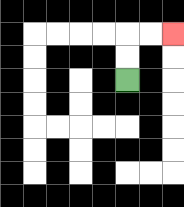{'start': '[5, 3]', 'end': '[7, 1]', 'path_directions': 'U,U,R,R', 'path_coordinates': '[[5, 3], [5, 2], [5, 1], [6, 1], [7, 1]]'}